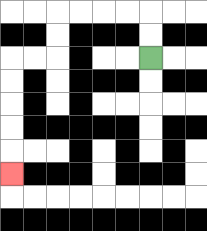{'start': '[6, 2]', 'end': '[0, 7]', 'path_directions': 'U,U,L,L,L,L,D,D,L,L,D,D,D,D,D', 'path_coordinates': '[[6, 2], [6, 1], [6, 0], [5, 0], [4, 0], [3, 0], [2, 0], [2, 1], [2, 2], [1, 2], [0, 2], [0, 3], [0, 4], [0, 5], [0, 6], [0, 7]]'}